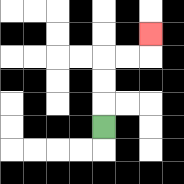{'start': '[4, 5]', 'end': '[6, 1]', 'path_directions': 'U,U,U,R,R,U', 'path_coordinates': '[[4, 5], [4, 4], [4, 3], [4, 2], [5, 2], [6, 2], [6, 1]]'}